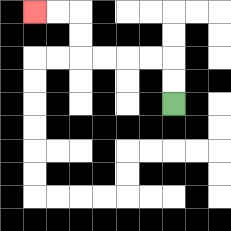{'start': '[7, 4]', 'end': '[1, 0]', 'path_directions': 'U,U,L,L,L,L,U,U,L,L', 'path_coordinates': '[[7, 4], [7, 3], [7, 2], [6, 2], [5, 2], [4, 2], [3, 2], [3, 1], [3, 0], [2, 0], [1, 0]]'}